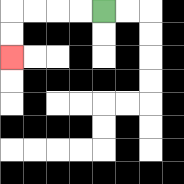{'start': '[4, 0]', 'end': '[0, 2]', 'path_directions': 'L,L,L,L,D,D', 'path_coordinates': '[[4, 0], [3, 0], [2, 0], [1, 0], [0, 0], [0, 1], [0, 2]]'}